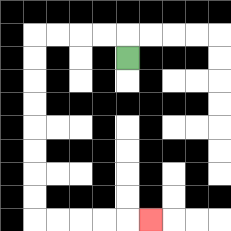{'start': '[5, 2]', 'end': '[6, 9]', 'path_directions': 'U,L,L,L,L,D,D,D,D,D,D,D,D,R,R,R,R,R', 'path_coordinates': '[[5, 2], [5, 1], [4, 1], [3, 1], [2, 1], [1, 1], [1, 2], [1, 3], [1, 4], [1, 5], [1, 6], [1, 7], [1, 8], [1, 9], [2, 9], [3, 9], [4, 9], [5, 9], [6, 9]]'}